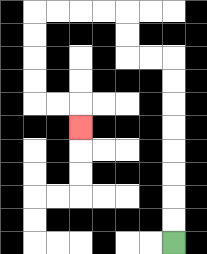{'start': '[7, 10]', 'end': '[3, 5]', 'path_directions': 'U,U,U,U,U,U,U,U,L,L,U,U,L,L,L,L,D,D,D,D,R,R,D', 'path_coordinates': '[[7, 10], [7, 9], [7, 8], [7, 7], [7, 6], [7, 5], [7, 4], [7, 3], [7, 2], [6, 2], [5, 2], [5, 1], [5, 0], [4, 0], [3, 0], [2, 0], [1, 0], [1, 1], [1, 2], [1, 3], [1, 4], [2, 4], [3, 4], [3, 5]]'}